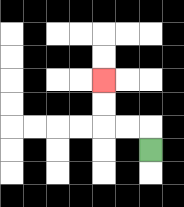{'start': '[6, 6]', 'end': '[4, 3]', 'path_directions': 'U,L,L,U,U', 'path_coordinates': '[[6, 6], [6, 5], [5, 5], [4, 5], [4, 4], [4, 3]]'}